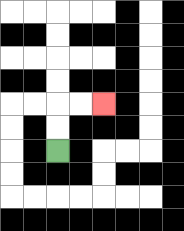{'start': '[2, 6]', 'end': '[4, 4]', 'path_directions': 'U,U,R,R', 'path_coordinates': '[[2, 6], [2, 5], [2, 4], [3, 4], [4, 4]]'}